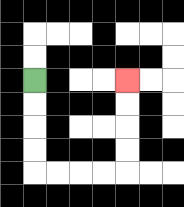{'start': '[1, 3]', 'end': '[5, 3]', 'path_directions': 'D,D,D,D,R,R,R,R,U,U,U,U', 'path_coordinates': '[[1, 3], [1, 4], [1, 5], [1, 6], [1, 7], [2, 7], [3, 7], [4, 7], [5, 7], [5, 6], [5, 5], [5, 4], [5, 3]]'}